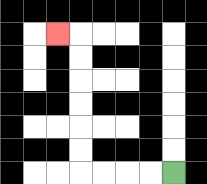{'start': '[7, 7]', 'end': '[2, 1]', 'path_directions': 'L,L,L,L,U,U,U,U,U,U,L', 'path_coordinates': '[[7, 7], [6, 7], [5, 7], [4, 7], [3, 7], [3, 6], [3, 5], [3, 4], [3, 3], [3, 2], [3, 1], [2, 1]]'}